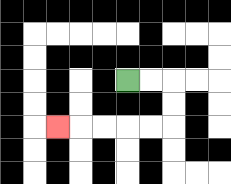{'start': '[5, 3]', 'end': '[2, 5]', 'path_directions': 'R,R,D,D,L,L,L,L,L', 'path_coordinates': '[[5, 3], [6, 3], [7, 3], [7, 4], [7, 5], [6, 5], [5, 5], [4, 5], [3, 5], [2, 5]]'}